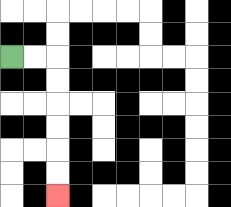{'start': '[0, 2]', 'end': '[2, 8]', 'path_directions': 'R,R,D,D,D,D,D,D', 'path_coordinates': '[[0, 2], [1, 2], [2, 2], [2, 3], [2, 4], [2, 5], [2, 6], [2, 7], [2, 8]]'}